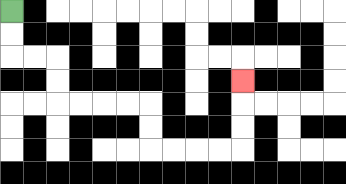{'start': '[0, 0]', 'end': '[10, 3]', 'path_directions': 'D,D,R,R,D,D,R,R,R,R,D,D,R,R,R,R,U,U,U', 'path_coordinates': '[[0, 0], [0, 1], [0, 2], [1, 2], [2, 2], [2, 3], [2, 4], [3, 4], [4, 4], [5, 4], [6, 4], [6, 5], [6, 6], [7, 6], [8, 6], [9, 6], [10, 6], [10, 5], [10, 4], [10, 3]]'}